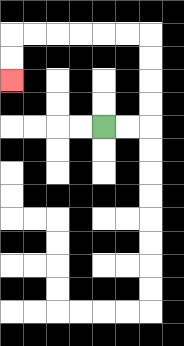{'start': '[4, 5]', 'end': '[0, 3]', 'path_directions': 'R,R,U,U,U,U,L,L,L,L,L,L,D,D', 'path_coordinates': '[[4, 5], [5, 5], [6, 5], [6, 4], [6, 3], [6, 2], [6, 1], [5, 1], [4, 1], [3, 1], [2, 1], [1, 1], [0, 1], [0, 2], [0, 3]]'}